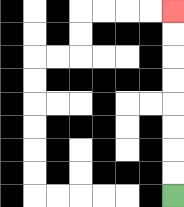{'start': '[7, 8]', 'end': '[7, 0]', 'path_directions': 'U,U,U,U,U,U,U,U', 'path_coordinates': '[[7, 8], [7, 7], [7, 6], [7, 5], [7, 4], [7, 3], [7, 2], [7, 1], [7, 0]]'}